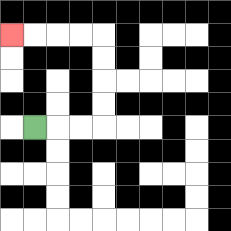{'start': '[1, 5]', 'end': '[0, 1]', 'path_directions': 'R,R,R,U,U,U,U,L,L,L,L', 'path_coordinates': '[[1, 5], [2, 5], [3, 5], [4, 5], [4, 4], [4, 3], [4, 2], [4, 1], [3, 1], [2, 1], [1, 1], [0, 1]]'}